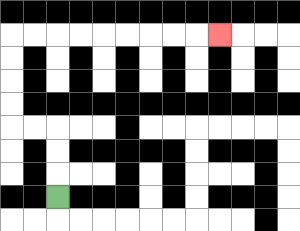{'start': '[2, 8]', 'end': '[9, 1]', 'path_directions': 'U,U,U,L,L,U,U,U,U,R,R,R,R,R,R,R,R,R', 'path_coordinates': '[[2, 8], [2, 7], [2, 6], [2, 5], [1, 5], [0, 5], [0, 4], [0, 3], [0, 2], [0, 1], [1, 1], [2, 1], [3, 1], [4, 1], [5, 1], [6, 1], [7, 1], [8, 1], [9, 1]]'}